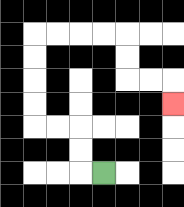{'start': '[4, 7]', 'end': '[7, 4]', 'path_directions': 'L,U,U,L,L,U,U,U,U,R,R,R,R,D,D,R,R,D', 'path_coordinates': '[[4, 7], [3, 7], [3, 6], [3, 5], [2, 5], [1, 5], [1, 4], [1, 3], [1, 2], [1, 1], [2, 1], [3, 1], [4, 1], [5, 1], [5, 2], [5, 3], [6, 3], [7, 3], [7, 4]]'}